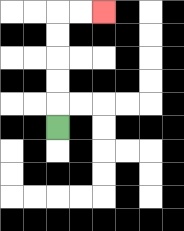{'start': '[2, 5]', 'end': '[4, 0]', 'path_directions': 'U,U,U,U,U,R,R', 'path_coordinates': '[[2, 5], [2, 4], [2, 3], [2, 2], [2, 1], [2, 0], [3, 0], [4, 0]]'}